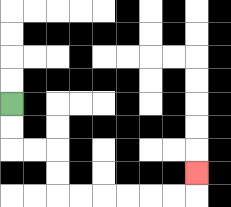{'start': '[0, 4]', 'end': '[8, 7]', 'path_directions': 'D,D,R,R,D,D,R,R,R,R,R,R,U', 'path_coordinates': '[[0, 4], [0, 5], [0, 6], [1, 6], [2, 6], [2, 7], [2, 8], [3, 8], [4, 8], [5, 8], [6, 8], [7, 8], [8, 8], [8, 7]]'}